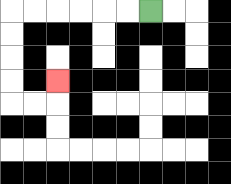{'start': '[6, 0]', 'end': '[2, 3]', 'path_directions': 'L,L,L,L,L,L,D,D,D,D,R,R,U', 'path_coordinates': '[[6, 0], [5, 0], [4, 0], [3, 0], [2, 0], [1, 0], [0, 0], [0, 1], [0, 2], [0, 3], [0, 4], [1, 4], [2, 4], [2, 3]]'}